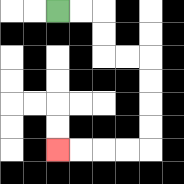{'start': '[2, 0]', 'end': '[2, 6]', 'path_directions': 'R,R,D,D,R,R,D,D,D,D,L,L,L,L', 'path_coordinates': '[[2, 0], [3, 0], [4, 0], [4, 1], [4, 2], [5, 2], [6, 2], [6, 3], [6, 4], [6, 5], [6, 6], [5, 6], [4, 6], [3, 6], [2, 6]]'}